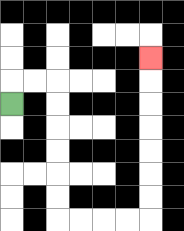{'start': '[0, 4]', 'end': '[6, 2]', 'path_directions': 'U,R,R,D,D,D,D,D,D,R,R,R,R,U,U,U,U,U,U,U', 'path_coordinates': '[[0, 4], [0, 3], [1, 3], [2, 3], [2, 4], [2, 5], [2, 6], [2, 7], [2, 8], [2, 9], [3, 9], [4, 9], [5, 9], [6, 9], [6, 8], [6, 7], [6, 6], [6, 5], [6, 4], [6, 3], [6, 2]]'}